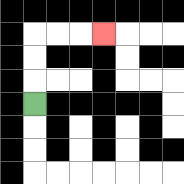{'start': '[1, 4]', 'end': '[4, 1]', 'path_directions': 'U,U,U,R,R,R', 'path_coordinates': '[[1, 4], [1, 3], [1, 2], [1, 1], [2, 1], [3, 1], [4, 1]]'}